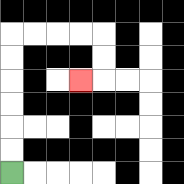{'start': '[0, 7]', 'end': '[3, 3]', 'path_directions': 'U,U,U,U,U,U,R,R,R,R,D,D,L', 'path_coordinates': '[[0, 7], [0, 6], [0, 5], [0, 4], [0, 3], [0, 2], [0, 1], [1, 1], [2, 1], [3, 1], [4, 1], [4, 2], [4, 3], [3, 3]]'}